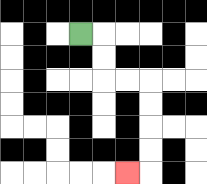{'start': '[3, 1]', 'end': '[5, 7]', 'path_directions': 'R,D,D,R,R,D,D,D,D,L', 'path_coordinates': '[[3, 1], [4, 1], [4, 2], [4, 3], [5, 3], [6, 3], [6, 4], [6, 5], [6, 6], [6, 7], [5, 7]]'}